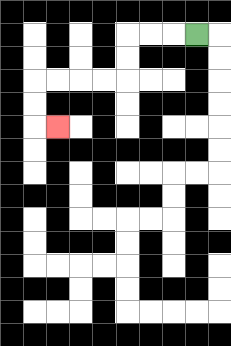{'start': '[8, 1]', 'end': '[2, 5]', 'path_directions': 'L,L,L,D,D,L,L,L,L,D,D,R', 'path_coordinates': '[[8, 1], [7, 1], [6, 1], [5, 1], [5, 2], [5, 3], [4, 3], [3, 3], [2, 3], [1, 3], [1, 4], [1, 5], [2, 5]]'}